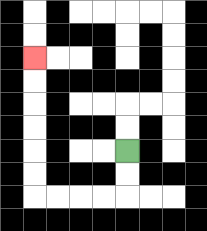{'start': '[5, 6]', 'end': '[1, 2]', 'path_directions': 'D,D,L,L,L,L,U,U,U,U,U,U', 'path_coordinates': '[[5, 6], [5, 7], [5, 8], [4, 8], [3, 8], [2, 8], [1, 8], [1, 7], [1, 6], [1, 5], [1, 4], [1, 3], [1, 2]]'}